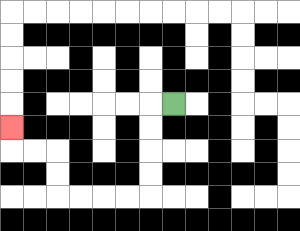{'start': '[7, 4]', 'end': '[0, 5]', 'path_directions': 'L,D,D,D,D,L,L,L,L,U,U,L,L,U', 'path_coordinates': '[[7, 4], [6, 4], [6, 5], [6, 6], [6, 7], [6, 8], [5, 8], [4, 8], [3, 8], [2, 8], [2, 7], [2, 6], [1, 6], [0, 6], [0, 5]]'}